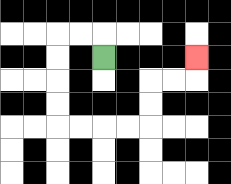{'start': '[4, 2]', 'end': '[8, 2]', 'path_directions': 'U,L,L,D,D,D,D,R,R,R,R,U,U,R,R,U', 'path_coordinates': '[[4, 2], [4, 1], [3, 1], [2, 1], [2, 2], [2, 3], [2, 4], [2, 5], [3, 5], [4, 5], [5, 5], [6, 5], [6, 4], [6, 3], [7, 3], [8, 3], [8, 2]]'}